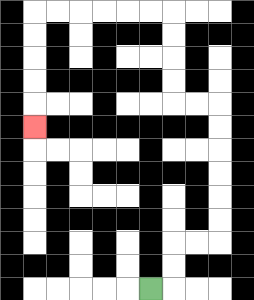{'start': '[6, 12]', 'end': '[1, 5]', 'path_directions': 'R,U,U,R,R,U,U,U,U,U,U,L,L,U,U,U,U,L,L,L,L,L,L,D,D,D,D,D', 'path_coordinates': '[[6, 12], [7, 12], [7, 11], [7, 10], [8, 10], [9, 10], [9, 9], [9, 8], [9, 7], [9, 6], [9, 5], [9, 4], [8, 4], [7, 4], [7, 3], [7, 2], [7, 1], [7, 0], [6, 0], [5, 0], [4, 0], [3, 0], [2, 0], [1, 0], [1, 1], [1, 2], [1, 3], [1, 4], [1, 5]]'}